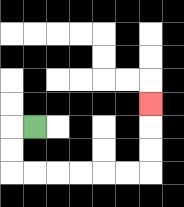{'start': '[1, 5]', 'end': '[6, 4]', 'path_directions': 'L,D,D,R,R,R,R,R,R,U,U,U', 'path_coordinates': '[[1, 5], [0, 5], [0, 6], [0, 7], [1, 7], [2, 7], [3, 7], [4, 7], [5, 7], [6, 7], [6, 6], [6, 5], [6, 4]]'}